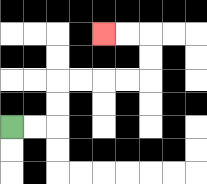{'start': '[0, 5]', 'end': '[4, 1]', 'path_directions': 'R,R,U,U,R,R,R,R,U,U,L,L', 'path_coordinates': '[[0, 5], [1, 5], [2, 5], [2, 4], [2, 3], [3, 3], [4, 3], [5, 3], [6, 3], [6, 2], [6, 1], [5, 1], [4, 1]]'}